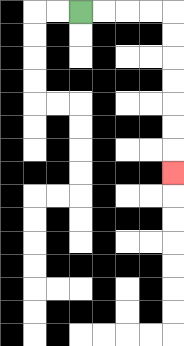{'start': '[3, 0]', 'end': '[7, 7]', 'path_directions': 'R,R,R,R,D,D,D,D,D,D,D', 'path_coordinates': '[[3, 0], [4, 0], [5, 0], [6, 0], [7, 0], [7, 1], [7, 2], [7, 3], [7, 4], [7, 5], [7, 6], [7, 7]]'}